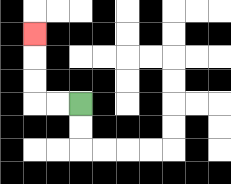{'start': '[3, 4]', 'end': '[1, 1]', 'path_directions': 'L,L,U,U,U', 'path_coordinates': '[[3, 4], [2, 4], [1, 4], [1, 3], [1, 2], [1, 1]]'}